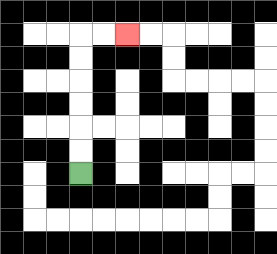{'start': '[3, 7]', 'end': '[5, 1]', 'path_directions': 'U,U,U,U,U,U,R,R', 'path_coordinates': '[[3, 7], [3, 6], [3, 5], [3, 4], [3, 3], [3, 2], [3, 1], [4, 1], [5, 1]]'}